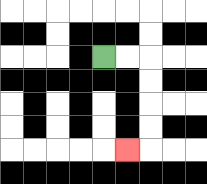{'start': '[4, 2]', 'end': '[5, 6]', 'path_directions': 'R,R,D,D,D,D,L', 'path_coordinates': '[[4, 2], [5, 2], [6, 2], [6, 3], [6, 4], [6, 5], [6, 6], [5, 6]]'}